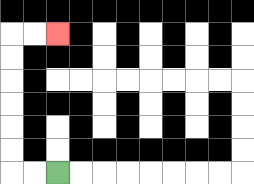{'start': '[2, 7]', 'end': '[2, 1]', 'path_directions': 'L,L,U,U,U,U,U,U,R,R', 'path_coordinates': '[[2, 7], [1, 7], [0, 7], [0, 6], [0, 5], [0, 4], [0, 3], [0, 2], [0, 1], [1, 1], [2, 1]]'}